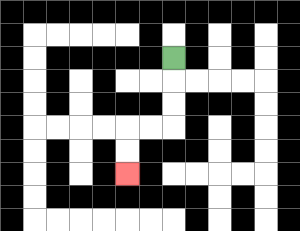{'start': '[7, 2]', 'end': '[5, 7]', 'path_directions': 'D,D,D,L,L,D,D', 'path_coordinates': '[[7, 2], [7, 3], [7, 4], [7, 5], [6, 5], [5, 5], [5, 6], [5, 7]]'}